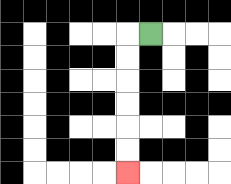{'start': '[6, 1]', 'end': '[5, 7]', 'path_directions': 'L,D,D,D,D,D,D', 'path_coordinates': '[[6, 1], [5, 1], [5, 2], [5, 3], [5, 4], [5, 5], [5, 6], [5, 7]]'}